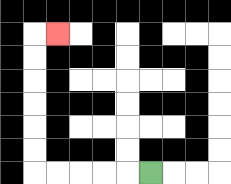{'start': '[6, 7]', 'end': '[2, 1]', 'path_directions': 'L,L,L,L,L,U,U,U,U,U,U,R', 'path_coordinates': '[[6, 7], [5, 7], [4, 7], [3, 7], [2, 7], [1, 7], [1, 6], [1, 5], [1, 4], [1, 3], [1, 2], [1, 1], [2, 1]]'}